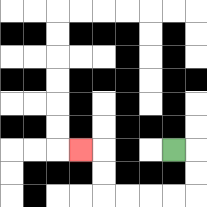{'start': '[7, 6]', 'end': '[3, 6]', 'path_directions': 'R,D,D,L,L,L,L,U,U,L', 'path_coordinates': '[[7, 6], [8, 6], [8, 7], [8, 8], [7, 8], [6, 8], [5, 8], [4, 8], [4, 7], [4, 6], [3, 6]]'}